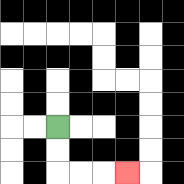{'start': '[2, 5]', 'end': '[5, 7]', 'path_directions': 'D,D,R,R,R', 'path_coordinates': '[[2, 5], [2, 6], [2, 7], [3, 7], [4, 7], [5, 7]]'}